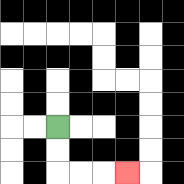{'start': '[2, 5]', 'end': '[5, 7]', 'path_directions': 'D,D,R,R,R', 'path_coordinates': '[[2, 5], [2, 6], [2, 7], [3, 7], [4, 7], [5, 7]]'}